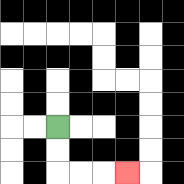{'start': '[2, 5]', 'end': '[5, 7]', 'path_directions': 'D,D,R,R,R', 'path_coordinates': '[[2, 5], [2, 6], [2, 7], [3, 7], [4, 7], [5, 7]]'}